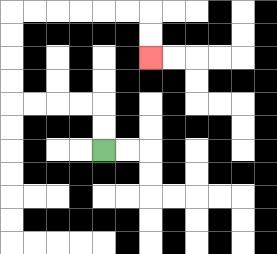{'start': '[4, 6]', 'end': '[6, 2]', 'path_directions': 'U,U,L,L,L,L,U,U,U,U,R,R,R,R,R,R,D,D', 'path_coordinates': '[[4, 6], [4, 5], [4, 4], [3, 4], [2, 4], [1, 4], [0, 4], [0, 3], [0, 2], [0, 1], [0, 0], [1, 0], [2, 0], [3, 0], [4, 0], [5, 0], [6, 0], [6, 1], [6, 2]]'}